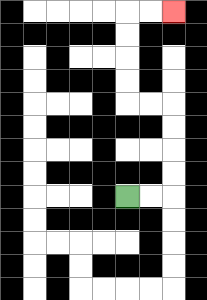{'start': '[5, 8]', 'end': '[7, 0]', 'path_directions': 'R,R,U,U,U,U,L,L,U,U,U,U,R,R', 'path_coordinates': '[[5, 8], [6, 8], [7, 8], [7, 7], [7, 6], [7, 5], [7, 4], [6, 4], [5, 4], [5, 3], [5, 2], [5, 1], [5, 0], [6, 0], [7, 0]]'}